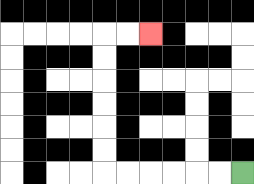{'start': '[10, 7]', 'end': '[6, 1]', 'path_directions': 'L,L,L,L,L,L,U,U,U,U,U,U,R,R', 'path_coordinates': '[[10, 7], [9, 7], [8, 7], [7, 7], [6, 7], [5, 7], [4, 7], [4, 6], [4, 5], [4, 4], [4, 3], [4, 2], [4, 1], [5, 1], [6, 1]]'}